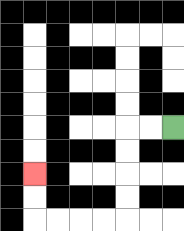{'start': '[7, 5]', 'end': '[1, 7]', 'path_directions': 'L,L,D,D,D,D,L,L,L,L,U,U', 'path_coordinates': '[[7, 5], [6, 5], [5, 5], [5, 6], [5, 7], [5, 8], [5, 9], [4, 9], [3, 9], [2, 9], [1, 9], [1, 8], [1, 7]]'}